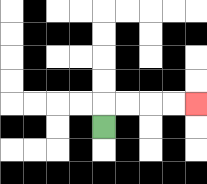{'start': '[4, 5]', 'end': '[8, 4]', 'path_directions': 'U,R,R,R,R', 'path_coordinates': '[[4, 5], [4, 4], [5, 4], [6, 4], [7, 4], [8, 4]]'}